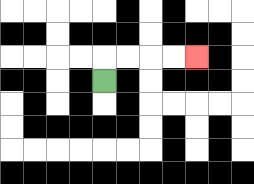{'start': '[4, 3]', 'end': '[8, 2]', 'path_directions': 'U,R,R,R,R', 'path_coordinates': '[[4, 3], [4, 2], [5, 2], [6, 2], [7, 2], [8, 2]]'}